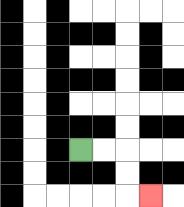{'start': '[3, 6]', 'end': '[6, 8]', 'path_directions': 'R,R,D,D,R', 'path_coordinates': '[[3, 6], [4, 6], [5, 6], [5, 7], [5, 8], [6, 8]]'}